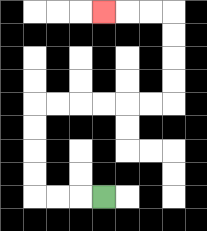{'start': '[4, 8]', 'end': '[4, 0]', 'path_directions': 'L,L,L,U,U,U,U,R,R,R,R,R,R,U,U,U,U,L,L,L', 'path_coordinates': '[[4, 8], [3, 8], [2, 8], [1, 8], [1, 7], [1, 6], [1, 5], [1, 4], [2, 4], [3, 4], [4, 4], [5, 4], [6, 4], [7, 4], [7, 3], [7, 2], [7, 1], [7, 0], [6, 0], [5, 0], [4, 0]]'}